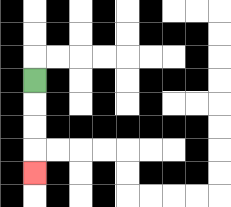{'start': '[1, 3]', 'end': '[1, 7]', 'path_directions': 'D,D,D,D', 'path_coordinates': '[[1, 3], [1, 4], [1, 5], [1, 6], [1, 7]]'}